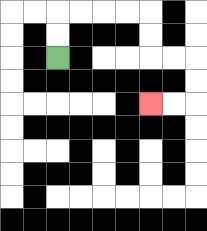{'start': '[2, 2]', 'end': '[6, 4]', 'path_directions': 'U,U,R,R,R,R,D,D,R,R,D,D,L,L', 'path_coordinates': '[[2, 2], [2, 1], [2, 0], [3, 0], [4, 0], [5, 0], [6, 0], [6, 1], [6, 2], [7, 2], [8, 2], [8, 3], [8, 4], [7, 4], [6, 4]]'}